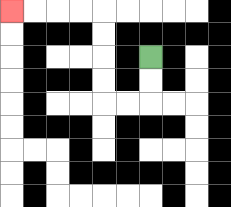{'start': '[6, 2]', 'end': '[0, 0]', 'path_directions': 'D,D,L,L,U,U,U,U,L,L,L,L', 'path_coordinates': '[[6, 2], [6, 3], [6, 4], [5, 4], [4, 4], [4, 3], [4, 2], [4, 1], [4, 0], [3, 0], [2, 0], [1, 0], [0, 0]]'}